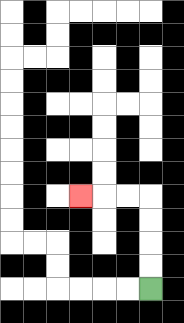{'start': '[6, 12]', 'end': '[3, 8]', 'path_directions': 'U,U,U,U,L,L,L', 'path_coordinates': '[[6, 12], [6, 11], [6, 10], [6, 9], [6, 8], [5, 8], [4, 8], [3, 8]]'}